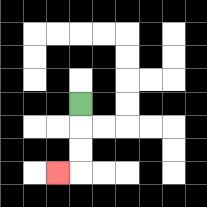{'start': '[3, 4]', 'end': '[2, 7]', 'path_directions': 'D,D,D,L', 'path_coordinates': '[[3, 4], [3, 5], [3, 6], [3, 7], [2, 7]]'}